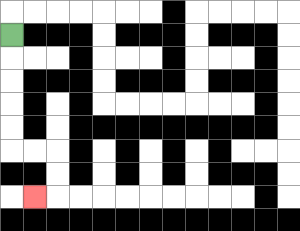{'start': '[0, 1]', 'end': '[1, 8]', 'path_directions': 'D,D,D,D,D,R,R,D,D,L', 'path_coordinates': '[[0, 1], [0, 2], [0, 3], [0, 4], [0, 5], [0, 6], [1, 6], [2, 6], [2, 7], [2, 8], [1, 8]]'}